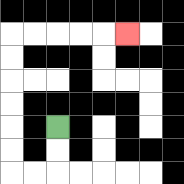{'start': '[2, 5]', 'end': '[5, 1]', 'path_directions': 'D,D,L,L,U,U,U,U,U,U,R,R,R,R,R', 'path_coordinates': '[[2, 5], [2, 6], [2, 7], [1, 7], [0, 7], [0, 6], [0, 5], [0, 4], [0, 3], [0, 2], [0, 1], [1, 1], [2, 1], [3, 1], [4, 1], [5, 1]]'}